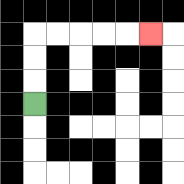{'start': '[1, 4]', 'end': '[6, 1]', 'path_directions': 'U,U,U,R,R,R,R,R', 'path_coordinates': '[[1, 4], [1, 3], [1, 2], [1, 1], [2, 1], [3, 1], [4, 1], [5, 1], [6, 1]]'}